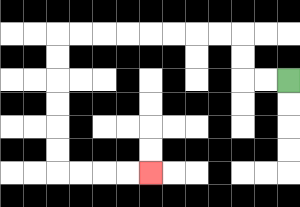{'start': '[12, 3]', 'end': '[6, 7]', 'path_directions': 'L,L,U,U,L,L,L,L,L,L,L,L,D,D,D,D,D,D,R,R,R,R', 'path_coordinates': '[[12, 3], [11, 3], [10, 3], [10, 2], [10, 1], [9, 1], [8, 1], [7, 1], [6, 1], [5, 1], [4, 1], [3, 1], [2, 1], [2, 2], [2, 3], [2, 4], [2, 5], [2, 6], [2, 7], [3, 7], [4, 7], [5, 7], [6, 7]]'}